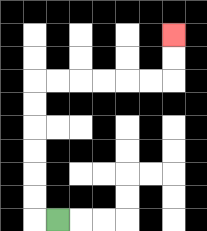{'start': '[2, 9]', 'end': '[7, 1]', 'path_directions': 'L,U,U,U,U,U,U,R,R,R,R,R,R,U,U', 'path_coordinates': '[[2, 9], [1, 9], [1, 8], [1, 7], [1, 6], [1, 5], [1, 4], [1, 3], [2, 3], [3, 3], [4, 3], [5, 3], [6, 3], [7, 3], [7, 2], [7, 1]]'}